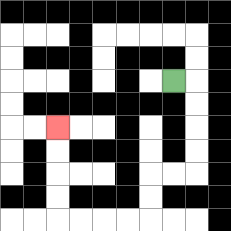{'start': '[7, 3]', 'end': '[2, 5]', 'path_directions': 'R,D,D,D,D,L,L,D,D,L,L,L,L,U,U,U,U', 'path_coordinates': '[[7, 3], [8, 3], [8, 4], [8, 5], [8, 6], [8, 7], [7, 7], [6, 7], [6, 8], [6, 9], [5, 9], [4, 9], [3, 9], [2, 9], [2, 8], [2, 7], [2, 6], [2, 5]]'}